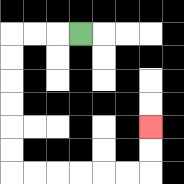{'start': '[3, 1]', 'end': '[6, 5]', 'path_directions': 'L,L,L,D,D,D,D,D,D,R,R,R,R,R,R,U,U', 'path_coordinates': '[[3, 1], [2, 1], [1, 1], [0, 1], [0, 2], [0, 3], [0, 4], [0, 5], [0, 6], [0, 7], [1, 7], [2, 7], [3, 7], [4, 7], [5, 7], [6, 7], [6, 6], [6, 5]]'}